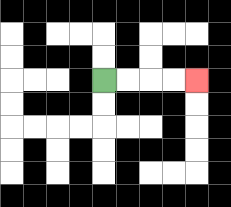{'start': '[4, 3]', 'end': '[8, 3]', 'path_directions': 'R,R,R,R', 'path_coordinates': '[[4, 3], [5, 3], [6, 3], [7, 3], [8, 3]]'}